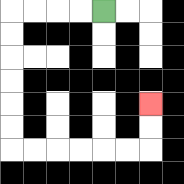{'start': '[4, 0]', 'end': '[6, 4]', 'path_directions': 'L,L,L,L,D,D,D,D,D,D,R,R,R,R,R,R,U,U', 'path_coordinates': '[[4, 0], [3, 0], [2, 0], [1, 0], [0, 0], [0, 1], [0, 2], [0, 3], [0, 4], [0, 5], [0, 6], [1, 6], [2, 6], [3, 6], [4, 6], [5, 6], [6, 6], [6, 5], [6, 4]]'}